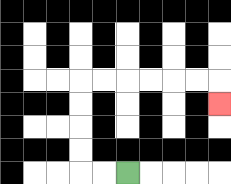{'start': '[5, 7]', 'end': '[9, 4]', 'path_directions': 'L,L,U,U,U,U,R,R,R,R,R,R,D', 'path_coordinates': '[[5, 7], [4, 7], [3, 7], [3, 6], [3, 5], [3, 4], [3, 3], [4, 3], [5, 3], [6, 3], [7, 3], [8, 3], [9, 3], [9, 4]]'}